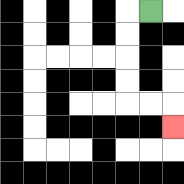{'start': '[6, 0]', 'end': '[7, 5]', 'path_directions': 'L,D,D,D,D,R,R,D', 'path_coordinates': '[[6, 0], [5, 0], [5, 1], [5, 2], [5, 3], [5, 4], [6, 4], [7, 4], [7, 5]]'}